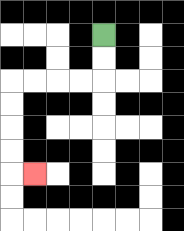{'start': '[4, 1]', 'end': '[1, 7]', 'path_directions': 'D,D,L,L,L,L,D,D,D,D,R', 'path_coordinates': '[[4, 1], [4, 2], [4, 3], [3, 3], [2, 3], [1, 3], [0, 3], [0, 4], [0, 5], [0, 6], [0, 7], [1, 7]]'}